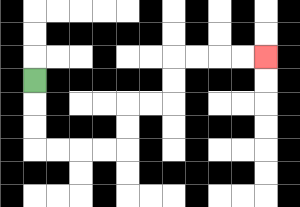{'start': '[1, 3]', 'end': '[11, 2]', 'path_directions': 'D,D,D,R,R,R,R,U,U,R,R,U,U,R,R,R,R', 'path_coordinates': '[[1, 3], [1, 4], [1, 5], [1, 6], [2, 6], [3, 6], [4, 6], [5, 6], [5, 5], [5, 4], [6, 4], [7, 4], [7, 3], [7, 2], [8, 2], [9, 2], [10, 2], [11, 2]]'}